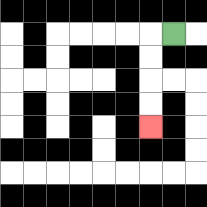{'start': '[7, 1]', 'end': '[6, 5]', 'path_directions': 'L,D,D,D,D', 'path_coordinates': '[[7, 1], [6, 1], [6, 2], [6, 3], [6, 4], [6, 5]]'}